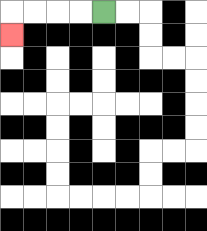{'start': '[4, 0]', 'end': '[0, 1]', 'path_directions': 'L,L,L,L,D', 'path_coordinates': '[[4, 0], [3, 0], [2, 0], [1, 0], [0, 0], [0, 1]]'}